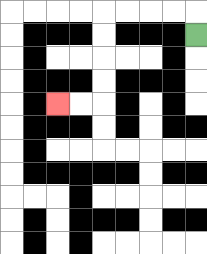{'start': '[8, 1]', 'end': '[2, 4]', 'path_directions': 'U,L,L,L,L,D,D,D,D,L,L', 'path_coordinates': '[[8, 1], [8, 0], [7, 0], [6, 0], [5, 0], [4, 0], [4, 1], [4, 2], [4, 3], [4, 4], [3, 4], [2, 4]]'}